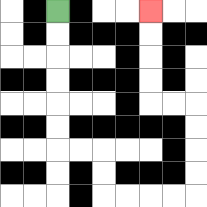{'start': '[2, 0]', 'end': '[6, 0]', 'path_directions': 'D,D,D,D,D,D,R,R,D,D,R,R,R,R,U,U,U,U,L,L,U,U,U,U', 'path_coordinates': '[[2, 0], [2, 1], [2, 2], [2, 3], [2, 4], [2, 5], [2, 6], [3, 6], [4, 6], [4, 7], [4, 8], [5, 8], [6, 8], [7, 8], [8, 8], [8, 7], [8, 6], [8, 5], [8, 4], [7, 4], [6, 4], [6, 3], [6, 2], [6, 1], [6, 0]]'}